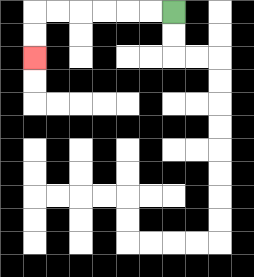{'start': '[7, 0]', 'end': '[1, 2]', 'path_directions': 'L,L,L,L,L,L,D,D', 'path_coordinates': '[[7, 0], [6, 0], [5, 0], [4, 0], [3, 0], [2, 0], [1, 0], [1, 1], [1, 2]]'}